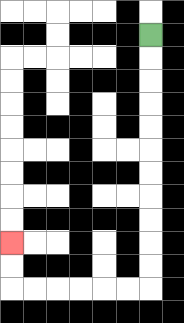{'start': '[6, 1]', 'end': '[0, 10]', 'path_directions': 'D,D,D,D,D,D,D,D,D,D,D,L,L,L,L,L,L,U,U', 'path_coordinates': '[[6, 1], [6, 2], [6, 3], [6, 4], [6, 5], [6, 6], [6, 7], [6, 8], [6, 9], [6, 10], [6, 11], [6, 12], [5, 12], [4, 12], [3, 12], [2, 12], [1, 12], [0, 12], [0, 11], [0, 10]]'}